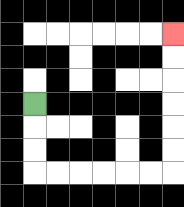{'start': '[1, 4]', 'end': '[7, 1]', 'path_directions': 'D,D,D,R,R,R,R,R,R,U,U,U,U,U,U', 'path_coordinates': '[[1, 4], [1, 5], [1, 6], [1, 7], [2, 7], [3, 7], [4, 7], [5, 7], [6, 7], [7, 7], [7, 6], [7, 5], [7, 4], [7, 3], [7, 2], [7, 1]]'}